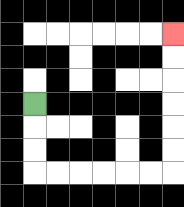{'start': '[1, 4]', 'end': '[7, 1]', 'path_directions': 'D,D,D,R,R,R,R,R,R,U,U,U,U,U,U', 'path_coordinates': '[[1, 4], [1, 5], [1, 6], [1, 7], [2, 7], [3, 7], [4, 7], [5, 7], [6, 7], [7, 7], [7, 6], [7, 5], [7, 4], [7, 3], [7, 2], [7, 1]]'}